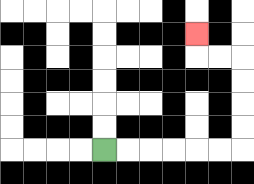{'start': '[4, 6]', 'end': '[8, 1]', 'path_directions': 'R,R,R,R,R,R,U,U,U,U,L,L,U', 'path_coordinates': '[[4, 6], [5, 6], [6, 6], [7, 6], [8, 6], [9, 6], [10, 6], [10, 5], [10, 4], [10, 3], [10, 2], [9, 2], [8, 2], [8, 1]]'}